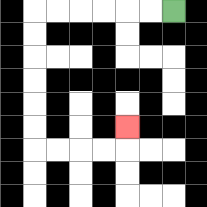{'start': '[7, 0]', 'end': '[5, 5]', 'path_directions': 'L,L,L,L,L,L,D,D,D,D,D,D,R,R,R,R,U', 'path_coordinates': '[[7, 0], [6, 0], [5, 0], [4, 0], [3, 0], [2, 0], [1, 0], [1, 1], [1, 2], [1, 3], [1, 4], [1, 5], [1, 6], [2, 6], [3, 6], [4, 6], [5, 6], [5, 5]]'}